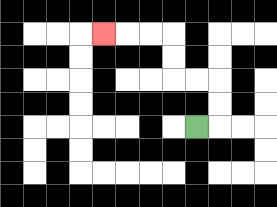{'start': '[8, 5]', 'end': '[4, 1]', 'path_directions': 'R,U,U,L,L,U,U,L,L,L', 'path_coordinates': '[[8, 5], [9, 5], [9, 4], [9, 3], [8, 3], [7, 3], [7, 2], [7, 1], [6, 1], [5, 1], [4, 1]]'}